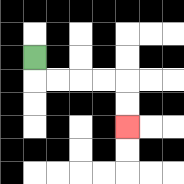{'start': '[1, 2]', 'end': '[5, 5]', 'path_directions': 'D,R,R,R,R,D,D', 'path_coordinates': '[[1, 2], [1, 3], [2, 3], [3, 3], [4, 3], [5, 3], [5, 4], [5, 5]]'}